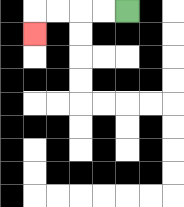{'start': '[5, 0]', 'end': '[1, 1]', 'path_directions': 'L,L,L,L,D', 'path_coordinates': '[[5, 0], [4, 0], [3, 0], [2, 0], [1, 0], [1, 1]]'}